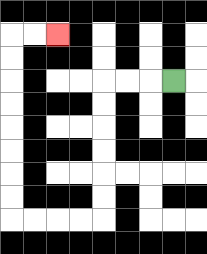{'start': '[7, 3]', 'end': '[2, 1]', 'path_directions': 'L,L,L,D,D,D,D,D,D,L,L,L,L,U,U,U,U,U,U,U,U,R,R', 'path_coordinates': '[[7, 3], [6, 3], [5, 3], [4, 3], [4, 4], [4, 5], [4, 6], [4, 7], [4, 8], [4, 9], [3, 9], [2, 9], [1, 9], [0, 9], [0, 8], [0, 7], [0, 6], [0, 5], [0, 4], [0, 3], [0, 2], [0, 1], [1, 1], [2, 1]]'}